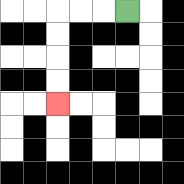{'start': '[5, 0]', 'end': '[2, 4]', 'path_directions': 'L,L,L,D,D,D,D', 'path_coordinates': '[[5, 0], [4, 0], [3, 0], [2, 0], [2, 1], [2, 2], [2, 3], [2, 4]]'}